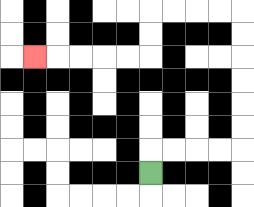{'start': '[6, 7]', 'end': '[1, 2]', 'path_directions': 'U,R,R,R,R,U,U,U,U,U,U,L,L,L,L,D,D,L,L,L,L,L', 'path_coordinates': '[[6, 7], [6, 6], [7, 6], [8, 6], [9, 6], [10, 6], [10, 5], [10, 4], [10, 3], [10, 2], [10, 1], [10, 0], [9, 0], [8, 0], [7, 0], [6, 0], [6, 1], [6, 2], [5, 2], [4, 2], [3, 2], [2, 2], [1, 2]]'}